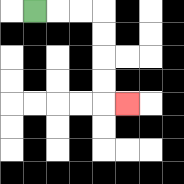{'start': '[1, 0]', 'end': '[5, 4]', 'path_directions': 'R,R,R,D,D,D,D,R', 'path_coordinates': '[[1, 0], [2, 0], [3, 0], [4, 0], [4, 1], [4, 2], [4, 3], [4, 4], [5, 4]]'}